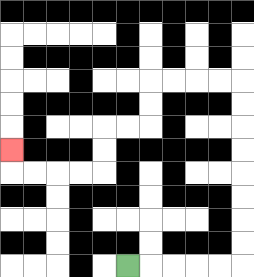{'start': '[5, 11]', 'end': '[0, 6]', 'path_directions': 'R,R,R,R,R,U,U,U,U,U,U,U,U,L,L,L,L,D,D,L,L,D,D,L,L,L,L,U', 'path_coordinates': '[[5, 11], [6, 11], [7, 11], [8, 11], [9, 11], [10, 11], [10, 10], [10, 9], [10, 8], [10, 7], [10, 6], [10, 5], [10, 4], [10, 3], [9, 3], [8, 3], [7, 3], [6, 3], [6, 4], [6, 5], [5, 5], [4, 5], [4, 6], [4, 7], [3, 7], [2, 7], [1, 7], [0, 7], [0, 6]]'}